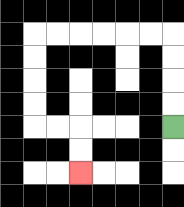{'start': '[7, 5]', 'end': '[3, 7]', 'path_directions': 'U,U,U,U,L,L,L,L,L,L,D,D,D,D,R,R,D,D', 'path_coordinates': '[[7, 5], [7, 4], [7, 3], [7, 2], [7, 1], [6, 1], [5, 1], [4, 1], [3, 1], [2, 1], [1, 1], [1, 2], [1, 3], [1, 4], [1, 5], [2, 5], [3, 5], [3, 6], [3, 7]]'}